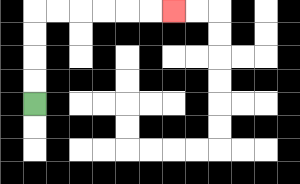{'start': '[1, 4]', 'end': '[7, 0]', 'path_directions': 'U,U,U,U,R,R,R,R,R,R', 'path_coordinates': '[[1, 4], [1, 3], [1, 2], [1, 1], [1, 0], [2, 0], [3, 0], [4, 0], [5, 0], [6, 0], [7, 0]]'}